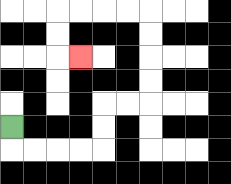{'start': '[0, 5]', 'end': '[3, 2]', 'path_directions': 'D,R,R,R,R,U,U,R,R,U,U,U,U,L,L,L,L,D,D,R', 'path_coordinates': '[[0, 5], [0, 6], [1, 6], [2, 6], [3, 6], [4, 6], [4, 5], [4, 4], [5, 4], [6, 4], [6, 3], [6, 2], [6, 1], [6, 0], [5, 0], [4, 0], [3, 0], [2, 0], [2, 1], [2, 2], [3, 2]]'}